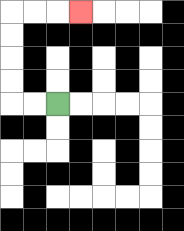{'start': '[2, 4]', 'end': '[3, 0]', 'path_directions': 'L,L,U,U,U,U,R,R,R', 'path_coordinates': '[[2, 4], [1, 4], [0, 4], [0, 3], [0, 2], [0, 1], [0, 0], [1, 0], [2, 0], [3, 0]]'}